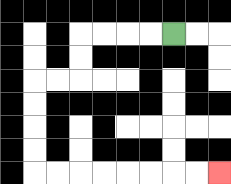{'start': '[7, 1]', 'end': '[9, 7]', 'path_directions': 'L,L,L,L,D,D,L,L,D,D,D,D,R,R,R,R,R,R,R,R', 'path_coordinates': '[[7, 1], [6, 1], [5, 1], [4, 1], [3, 1], [3, 2], [3, 3], [2, 3], [1, 3], [1, 4], [1, 5], [1, 6], [1, 7], [2, 7], [3, 7], [4, 7], [5, 7], [6, 7], [7, 7], [8, 7], [9, 7]]'}